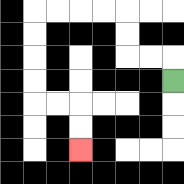{'start': '[7, 3]', 'end': '[3, 6]', 'path_directions': 'U,L,L,U,U,L,L,L,L,D,D,D,D,R,R,D,D', 'path_coordinates': '[[7, 3], [7, 2], [6, 2], [5, 2], [5, 1], [5, 0], [4, 0], [3, 0], [2, 0], [1, 0], [1, 1], [1, 2], [1, 3], [1, 4], [2, 4], [3, 4], [3, 5], [3, 6]]'}